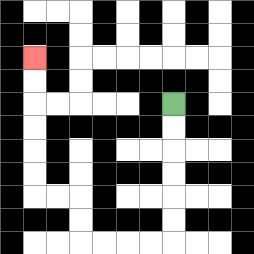{'start': '[7, 4]', 'end': '[1, 2]', 'path_directions': 'D,D,D,D,D,D,L,L,L,L,U,U,L,L,U,U,U,U,U,U', 'path_coordinates': '[[7, 4], [7, 5], [7, 6], [7, 7], [7, 8], [7, 9], [7, 10], [6, 10], [5, 10], [4, 10], [3, 10], [3, 9], [3, 8], [2, 8], [1, 8], [1, 7], [1, 6], [1, 5], [1, 4], [1, 3], [1, 2]]'}